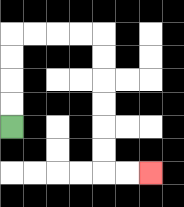{'start': '[0, 5]', 'end': '[6, 7]', 'path_directions': 'U,U,U,U,R,R,R,R,D,D,D,D,D,D,R,R', 'path_coordinates': '[[0, 5], [0, 4], [0, 3], [0, 2], [0, 1], [1, 1], [2, 1], [3, 1], [4, 1], [4, 2], [4, 3], [4, 4], [4, 5], [4, 6], [4, 7], [5, 7], [6, 7]]'}